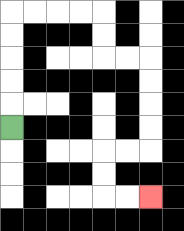{'start': '[0, 5]', 'end': '[6, 8]', 'path_directions': 'U,U,U,U,U,R,R,R,R,D,D,R,R,D,D,D,D,L,L,D,D,R,R', 'path_coordinates': '[[0, 5], [0, 4], [0, 3], [0, 2], [0, 1], [0, 0], [1, 0], [2, 0], [3, 0], [4, 0], [4, 1], [4, 2], [5, 2], [6, 2], [6, 3], [6, 4], [6, 5], [6, 6], [5, 6], [4, 6], [4, 7], [4, 8], [5, 8], [6, 8]]'}